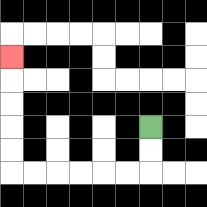{'start': '[6, 5]', 'end': '[0, 2]', 'path_directions': 'D,D,L,L,L,L,L,L,U,U,U,U,U', 'path_coordinates': '[[6, 5], [6, 6], [6, 7], [5, 7], [4, 7], [3, 7], [2, 7], [1, 7], [0, 7], [0, 6], [0, 5], [0, 4], [0, 3], [0, 2]]'}